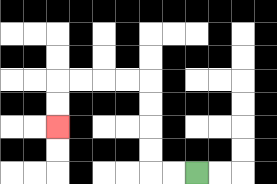{'start': '[8, 7]', 'end': '[2, 5]', 'path_directions': 'L,L,U,U,U,U,L,L,L,L,D,D', 'path_coordinates': '[[8, 7], [7, 7], [6, 7], [6, 6], [6, 5], [6, 4], [6, 3], [5, 3], [4, 3], [3, 3], [2, 3], [2, 4], [2, 5]]'}